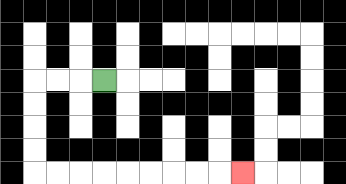{'start': '[4, 3]', 'end': '[10, 7]', 'path_directions': 'L,L,L,D,D,D,D,R,R,R,R,R,R,R,R,R', 'path_coordinates': '[[4, 3], [3, 3], [2, 3], [1, 3], [1, 4], [1, 5], [1, 6], [1, 7], [2, 7], [3, 7], [4, 7], [5, 7], [6, 7], [7, 7], [8, 7], [9, 7], [10, 7]]'}